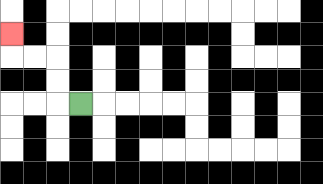{'start': '[3, 4]', 'end': '[0, 1]', 'path_directions': 'L,U,U,L,L,U', 'path_coordinates': '[[3, 4], [2, 4], [2, 3], [2, 2], [1, 2], [0, 2], [0, 1]]'}